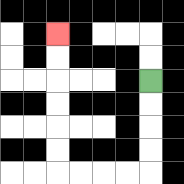{'start': '[6, 3]', 'end': '[2, 1]', 'path_directions': 'D,D,D,D,L,L,L,L,U,U,U,U,U,U', 'path_coordinates': '[[6, 3], [6, 4], [6, 5], [6, 6], [6, 7], [5, 7], [4, 7], [3, 7], [2, 7], [2, 6], [2, 5], [2, 4], [2, 3], [2, 2], [2, 1]]'}